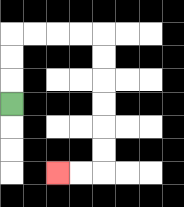{'start': '[0, 4]', 'end': '[2, 7]', 'path_directions': 'U,U,U,R,R,R,R,D,D,D,D,D,D,L,L', 'path_coordinates': '[[0, 4], [0, 3], [0, 2], [0, 1], [1, 1], [2, 1], [3, 1], [4, 1], [4, 2], [4, 3], [4, 4], [4, 5], [4, 6], [4, 7], [3, 7], [2, 7]]'}